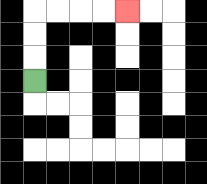{'start': '[1, 3]', 'end': '[5, 0]', 'path_directions': 'U,U,U,R,R,R,R', 'path_coordinates': '[[1, 3], [1, 2], [1, 1], [1, 0], [2, 0], [3, 0], [4, 0], [5, 0]]'}